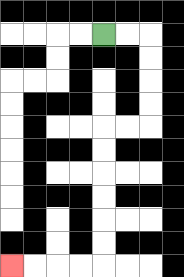{'start': '[4, 1]', 'end': '[0, 11]', 'path_directions': 'R,R,D,D,D,D,L,L,D,D,D,D,D,D,L,L,L,L', 'path_coordinates': '[[4, 1], [5, 1], [6, 1], [6, 2], [6, 3], [6, 4], [6, 5], [5, 5], [4, 5], [4, 6], [4, 7], [4, 8], [4, 9], [4, 10], [4, 11], [3, 11], [2, 11], [1, 11], [0, 11]]'}